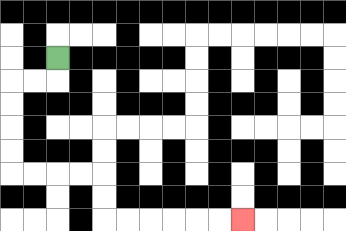{'start': '[2, 2]', 'end': '[10, 9]', 'path_directions': 'D,L,L,D,D,D,D,R,R,R,R,D,D,R,R,R,R,R,R', 'path_coordinates': '[[2, 2], [2, 3], [1, 3], [0, 3], [0, 4], [0, 5], [0, 6], [0, 7], [1, 7], [2, 7], [3, 7], [4, 7], [4, 8], [4, 9], [5, 9], [6, 9], [7, 9], [8, 9], [9, 9], [10, 9]]'}